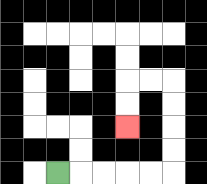{'start': '[2, 7]', 'end': '[5, 5]', 'path_directions': 'R,R,R,R,R,U,U,U,U,L,L,D,D', 'path_coordinates': '[[2, 7], [3, 7], [4, 7], [5, 7], [6, 7], [7, 7], [7, 6], [7, 5], [7, 4], [7, 3], [6, 3], [5, 3], [5, 4], [5, 5]]'}